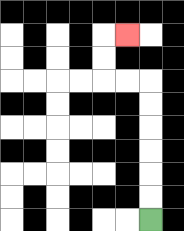{'start': '[6, 9]', 'end': '[5, 1]', 'path_directions': 'U,U,U,U,U,U,L,L,U,U,R', 'path_coordinates': '[[6, 9], [6, 8], [6, 7], [6, 6], [6, 5], [6, 4], [6, 3], [5, 3], [4, 3], [4, 2], [4, 1], [5, 1]]'}